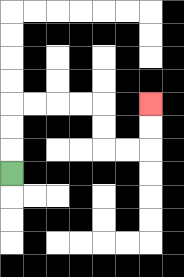{'start': '[0, 7]', 'end': '[6, 4]', 'path_directions': 'U,U,U,R,R,R,R,D,D,R,R,U,U', 'path_coordinates': '[[0, 7], [0, 6], [0, 5], [0, 4], [1, 4], [2, 4], [3, 4], [4, 4], [4, 5], [4, 6], [5, 6], [6, 6], [6, 5], [6, 4]]'}